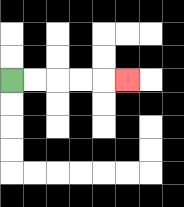{'start': '[0, 3]', 'end': '[5, 3]', 'path_directions': 'R,R,R,R,R', 'path_coordinates': '[[0, 3], [1, 3], [2, 3], [3, 3], [4, 3], [5, 3]]'}